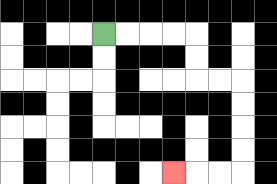{'start': '[4, 1]', 'end': '[7, 7]', 'path_directions': 'R,R,R,R,D,D,R,R,D,D,D,D,L,L,L', 'path_coordinates': '[[4, 1], [5, 1], [6, 1], [7, 1], [8, 1], [8, 2], [8, 3], [9, 3], [10, 3], [10, 4], [10, 5], [10, 6], [10, 7], [9, 7], [8, 7], [7, 7]]'}